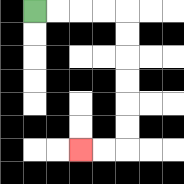{'start': '[1, 0]', 'end': '[3, 6]', 'path_directions': 'R,R,R,R,D,D,D,D,D,D,L,L', 'path_coordinates': '[[1, 0], [2, 0], [3, 0], [4, 0], [5, 0], [5, 1], [5, 2], [5, 3], [5, 4], [5, 5], [5, 6], [4, 6], [3, 6]]'}